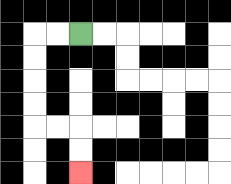{'start': '[3, 1]', 'end': '[3, 7]', 'path_directions': 'L,L,D,D,D,D,R,R,D,D', 'path_coordinates': '[[3, 1], [2, 1], [1, 1], [1, 2], [1, 3], [1, 4], [1, 5], [2, 5], [3, 5], [3, 6], [3, 7]]'}